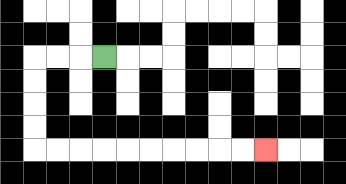{'start': '[4, 2]', 'end': '[11, 6]', 'path_directions': 'L,L,L,D,D,D,D,R,R,R,R,R,R,R,R,R,R', 'path_coordinates': '[[4, 2], [3, 2], [2, 2], [1, 2], [1, 3], [1, 4], [1, 5], [1, 6], [2, 6], [3, 6], [4, 6], [5, 6], [6, 6], [7, 6], [8, 6], [9, 6], [10, 6], [11, 6]]'}